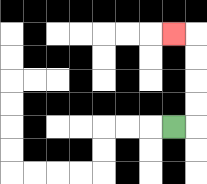{'start': '[7, 5]', 'end': '[7, 1]', 'path_directions': 'R,U,U,U,U,L', 'path_coordinates': '[[7, 5], [8, 5], [8, 4], [8, 3], [8, 2], [8, 1], [7, 1]]'}